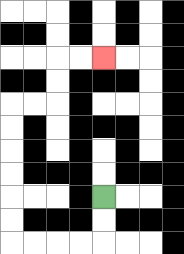{'start': '[4, 8]', 'end': '[4, 2]', 'path_directions': 'D,D,L,L,L,L,U,U,U,U,U,U,R,R,U,U,R,R', 'path_coordinates': '[[4, 8], [4, 9], [4, 10], [3, 10], [2, 10], [1, 10], [0, 10], [0, 9], [0, 8], [0, 7], [0, 6], [0, 5], [0, 4], [1, 4], [2, 4], [2, 3], [2, 2], [3, 2], [4, 2]]'}